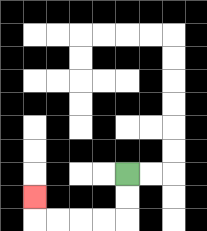{'start': '[5, 7]', 'end': '[1, 8]', 'path_directions': 'D,D,L,L,L,L,U', 'path_coordinates': '[[5, 7], [5, 8], [5, 9], [4, 9], [3, 9], [2, 9], [1, 9], [1, 8]]'}